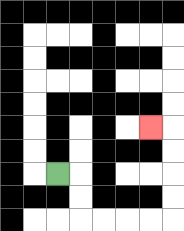{'start': '[2, 7]', 'end': '[6, 5]', 'path_directions': 'R,D,D,R,R,R,R,U,U,U,U,L', 'path_coordinates': '[[2, 7], [3, 7], [3, 8], [3, 9], [4, 9], [5, 9], [6, 9], [7, 9], [7, 8], [7, 7], [7, 6], [7, 5], [6, 5]]'}